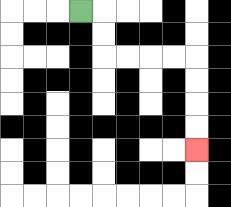{'start': '[3, 0]', 'end': '[8, 6]', 'path_directions': 'R,D,D,R,R,R,R,D,D,D,D', 'path_coordinates': '[[3, 0], [4, 0], [4, 1], [4, 2], [5, 2], [6, 2], [7, 2], [8, 2], [8, 3], [8, 4], [8, 5], [8, 6]]'}